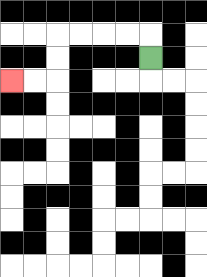{'start': '[6, 2]', 'end': '[0, 3]', 'path_directions': 'U,L,L,L,L,D,D,L,L', 'path_coordinates': '[[6, 2], [6, 1], [5, 1], [4, 1], [3, 1], [2, 1], [2, 2], [2, 3], [1, 3], [0, 3]]'}